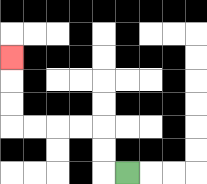{'start': '[5, 7]', 'end': '[0, 2]', 'path_directions': 'L,U,U,L,L,L,L,U,U,U', 'path_coordinates': '[[5, 7], [4, 7], [4, 6], [4, 5], [3, 5], [2, 5], [1, 5], [0, 5], [0, 4], [0, 3], [0, 2]]'}